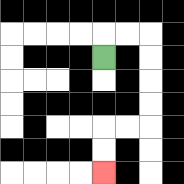{'start': '[4, 2]', 'end': '[4, 7]', 'path_directions': 'U,R,R,D,D,D,D,L,L,D,D', 'path_coordinates': '[[4, 2], [4, 1], [5, 1], [6, 1], [6, 2], [6, 3], [6, 4], [6, 5], [5, 5], [4, 5], [4, 6], [4, 7]]'}